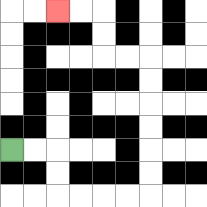{'start': '[0, 6]', 'end': '[2, 0]', 'path_directions': 'R,R,D,D,R,R,R,R,U,U,U,U,U,U,L,L,U,U,L,L', 'path_coordinates': '[[0, 6], [1, 6], [2, 6], [2, 7], [2, 8], [3, 8], [4, 8], [5, 8], [6, 8], [6, 7], [6, 6], [6, 5], [6, 4], [6, 3], [6, 2], [5, 2], [4, 2], [4, 1], [4, 0], [3, 0], [2, 0]]'}